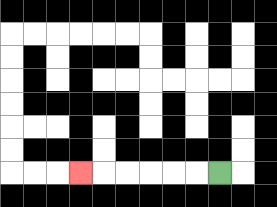{'start': '[9, 7]', 'end': '[3, 7]', 'path_directions': 'L,L,L,L,L,L', 'path_coordinates': '[[9, 7], [8, 7], [7, 7], [6, 7], [5, 7], [4, 7], [3, 7]]'}